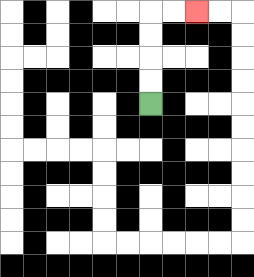{'start': '[6, 4]', 'end': '[8, 0]', 'path_directions': 'U,U,U,U,R,R', 'path_coordinates': '[[6, 4], [6, 3], [6, 2], [6, 1], [6, 0], [7, 0], [8, 0]]'}